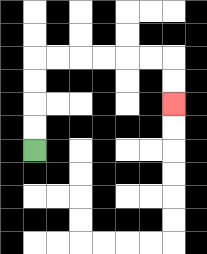{'start': '[1, 6]', 'end': '[7, 4]', 'path_directions': 'U,U,U,U,R,R,R,R,R,R,D,D', 'path_coordinates': '[[1, 6], [1, 5], [1, 4], [1, 3], [1, 2], [2, 2], [3, 2], [4, 2], [5, 2], [6, 2], [7, 2], [7, 3], [7, 4]]'}